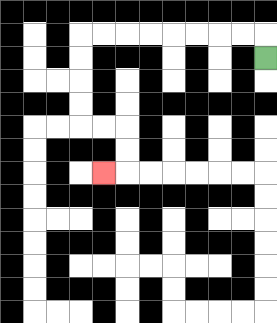{'start': '[11, 2]', 'end': '[4, 7]', 'path_directions': 'U,L,L,L,L,L,L,L,L,D,D,D,D,R,R,D,D,L', 'path_coordinates': '[[11, 2], [11, 1], [10, 1], [9, 1], [8, 1], [7, 1], [6, 1], [5, 1], [4, 1], [3, 1], [3, 2], [3, 3], [3, 4], [3, 5], [4, 5], [5, 5], [5, 6], [5, 7], [4, 7]]'}